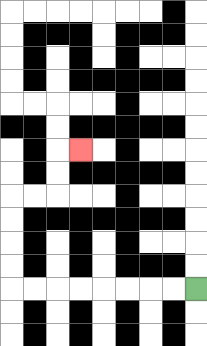{'start': '[8, 12]', 'end': '[3, 6]', 'path_directions': 'L,L,L,L,L,L,L,L,U,U,U,U,R,R,U,U,R', 'path_coordinates': '[[8, 12], [7, 12], [6, 12], [5, 12], [4, 12], [3, 12], [2, 12], [1, 12], [0, 12], [0, 11], [0, 10], [0, 9], [0, 8], [1, 8], [2, 8], [2, 7], [2, 6], [3, 6]]'}